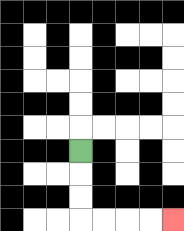{'start': '[3, 6]', 'end': '[7, 9]', 'path_directions': 'D,D,D,R,R,R,R', 'path_coordinates': '[[3, 6], [3, 7], [3, 8], [3, 9], [4, 9], [5, 9], [6, 9], [7, 9]]'}